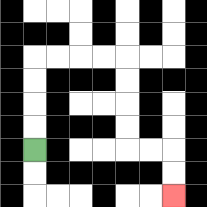{'start': '[1, 6]', 'end': '[7, 8]', 'path_directions': 'U,U,U,U,R,R,R,R,D,D,D,D,R,R,D,D', 'path_coordinates': '[[1, 6], [1, 5], [1, 4], [1, 3], [1, 2], [2, 2], [3, 2], [4, 2], [5, 2], [5, 3], [5, 4], [5, 5], [5, 6], [6, 6], [7, 6], [7, 7], [7, 8]]'}